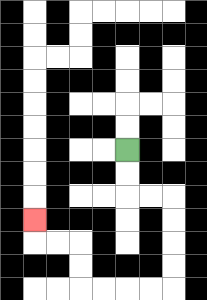{'start': '[5, 6]', 'end': '[1, 9]', 'path_directions': 'D,D,R,R,D,D,D,D,L,L,L,L,U,U,L,L,U', 'path_coordinates': '[[5, 6], [5, 7], [5, 8], [6, 8], [7, 8], [7, 9], [7, 10], [7, 11], [7, 12], [6, 12], [5, 12], [4, 12], [3, 12], [3, 11], [3, 10], [2, 10], [1, 10], [1, 9]]'}